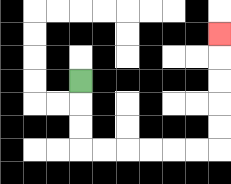{'start': '[3, 3]', 'end': '[9, 1]', 'path_directions': 'D,D,D,R,R,R,R,R,R,U,U,U,U,U', 'path_coordinates': '[[3, 3], [3, 4], [3, 5], [3, 6], [4, 6], [5, 6], [6, 6], [7, 6], [8, 6], [9, 6], [9, 5], [9, 4], [9, 3], [9, 2], [9, 1]]'}